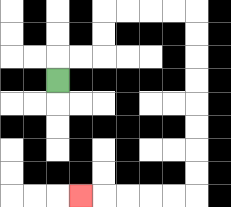{'start': '[2, 3]', 'end': '[3, 8]', 'path_directions': 'U,R,R,U,U,R,R,R,R,D,D,D,D,D,D,D,D,L,L,L,L,L', 'path_coordinates': '[[2, 3], [2, 2], [3, 2], [4, 2], [4, 1], [4, 0], [5, 0], [6, 0], [7, 0], [8, 0], [8, 1], [8, 2], [8, 3], [8, 4], [8, 5], [8, 6], [8, 7], [8, 8], [7, 8], [6, 8], [5, 8], [4, 8], [3, 8]]'}